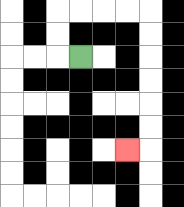{'start': '[3, 2]', 'end': '[5, 6]', 'path_directions': 'L,U,U,R,R,R,R,D,D,D,D,D,D,L', 'path_coordinates': '[[3, 2], [2, 2], [2, 1], [2, 0], [3, 0], [4, 0], [5, 0], [6, 0], [6, 1], [6, 2], [6, 3], [6, 4], [6, 5], [6, 6], [5, 6]]'}